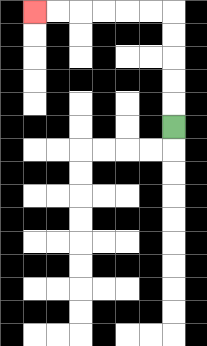{'start': '[7, 5]', 'end': '[1, 0]', 'path_directions': 'U,U,U,U,U,L,L,L,L,L,L', 'path_coordinates': '[[7, 5], [7, 4], [7, 3], [7, 2], [7, 1], [7, 0], [6, 0], [5, 0], [4, 0], [3, 0], [2, 0], [1, 0]]'}